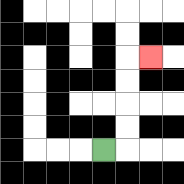{'start': '[4, 6]', 'end': '[6, 2]', 'path_directions': 'R,U,U,U,U,R', 'path_coordinates': '[[4, 6], [5, 6], [5, 5], [5, 4], [5, 3], [5, 2], [6, 2]]'}